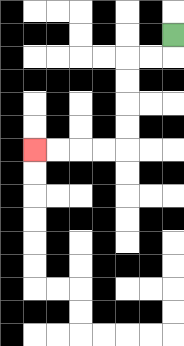{'start': '[7, 1]', 'end': '[1, 6]', 'path_directions': 'D,L,L,D,D,D,D,L,L,L,L', 'path_coordinates': '[[7, 1], [7, 2], [6, 2], [5, 2], [5, 3], [5, 4], [5, 5], [5, 6], [4, 6], [3, 6], [2, 6], [1, 6]]'}